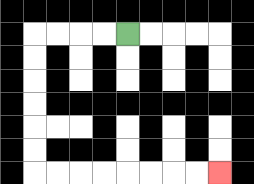{'start': '[5, 1]', 'end': '[9, 7]', 'path_directions': 'L,L,L,L,D,D,D,D,D,D,R,R,R,R,R,R,R,R', 'path_coordinates': '[[5, 1], [4, 1], [3, 1], [2, 1], [1, 1], [1, 2], [1, 3], [1, 4], [1, 5], [1, 6], [1, 7], [2, 7], [3, 7], [4, 7], [5, 7], [6, 7], [7, 7], [8, 7], [9, 7]]'}